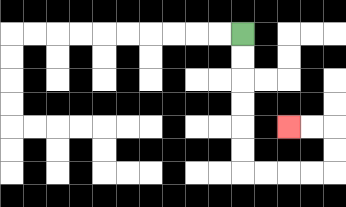{'start': '[10, 1]', 'end': '[12, 5]', 'path_directions': 'D,D,D,D,D,D,R,R,R,R,U,U,L,L', 'path_coordinates': '[[10, 1], [10, 2], [10, 3], [10, 4], [10, 5], [10, 6], [10, 7], [11, 7], [12, 7], [13, 7], [14, 7], [14, 6], [14, 5], [13, 5], [12, 5]]'}